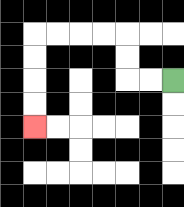{'start': '[7, 3]', 'end': '[1, 5]', 'path_directions': 'L,L,U,U,L,L,L,L,D,D,D,D', 'path_coordinates': '[[7, 3], [6, 3], [5, 3], [5, 2], [5, 1], [4, 1], [3, 1], [2, 1], [1, 1], [1, 2], [1, 3], [1, 4], [1, 5]]'}